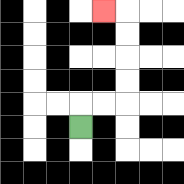{'start': '[3, 5]', 'end': '[4, 0]', 'path_directions': 'U,R,R,U,U,U,U,L', 'path_coordinates': '[[3, 5], [3, 4], [4, 4], [5, 4], [5, 3], [5, 2], [5, 1], [5, 0], [4, 0]]'}